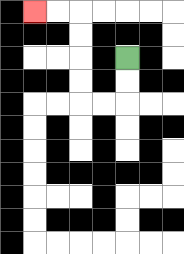{'start': '[5, 2]', 'end': '[1, 0]', 'path_directions': 'D,D,L,L,U,U,U,U,L,L', 'path_coordinates': '[[5, 2], [5, 3], [5, 4], [4, 4], [3, 4], [3, 3], [3, 2], [3, 1], [3, 0], [2, 0], [1, 0]]'}